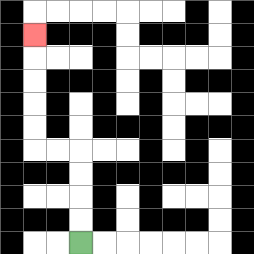{'start': '[3, 10]', 'end': '[1, 1]', 'path_directions': 'U,U,U,U,L,L,U,U,U,U,U', 'path_coordinates': '[[3, 10], [3, 9], [3, 8], [3, 7], [3, 6], [2, 6], [1, 6], [1, 5], [1, 4], [1, 3], [1, 2], [1, 1]]'}